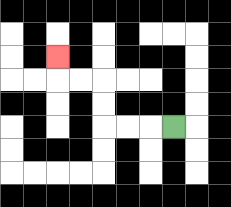{'start': '[7, 5]', 'end': '[2, 2]', 'path_directions': 'L,L,L,U,U,L,L,U', 'path_coordinates': '[[7, 5], [6, 5], [5, 5], [4, 5], [4, 4], [4, 3], [3, 3], [2, 3], [2, 2]]'}